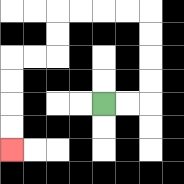{'start': '[4, 4]', 'end': '[0, 6]', 'path_directions': 'R,R,U,U,U,U,L,L,L,L,D,D,L,L,D,D,D,D', 'path_coordinates': '[[4, 4], [5, 4], [6, 4], [6, 3], [6, 2], [6, 1], [6, 0], [5, 0], [4, 0], [3, 0], [2, 0], [2, 1], [2, 2], [1, 2], [0, 2], [0, 3], [0, 4], [0, 5], [0, 6]]'}